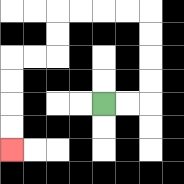{'start': '[4, 4]', 'end': '[0, 6]', 'path_directions': 'R,R,U,U,U,U,L,L,L,L,D,D,L,L,D,D,D,D', 'path_coordinates': '[[4, 4], [5, 4], [6, 4], [6, 3], [6, 2], [6, 1], [6, 0], [5, 0], [4, 0], [3, 0], [2, 0], [2, 1], [2, 2], [1, 2], [0, 2], [0, 3], [0, 4], [0, 5], [0, 6]]'}